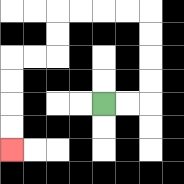{'start': '[4, 4]', 'end': '[0, 6]', 'path_directions': 'R,R,U,U,U,U,L,L,L,L,D,D,L,L,D,D,D,D', 'path_coordinates': '[[4, 4], [5, 4], [6, 4], [6, 3], [6, 2], [6, 1], [6, 0], [5, 0], [4, 0], [3, 0], [2, 0], [2, 1], [2, 2], [1, 2], [0, 2], [0, 3], [0, 4], [0, 5], [0, 6]]'}